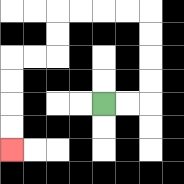{'start': '[4, 4]', 'end': '[0, 6]', 'path_directions': 'R,R,U,U,U,U,L,L,L,L,D,D,L,L,D,D,D,D', 'path_coordinates': '[[4, 4], [5, 4], [6, 4], [6, 3], [6, 2], [6, 1], [6, 0], [5, 0], [4, 0], [3, 0], [2, 0], [2, 1], [2, 2], [1, 2], [0, 2], [0, 3], [0, 4], [0, 5], [0, 6]]'}